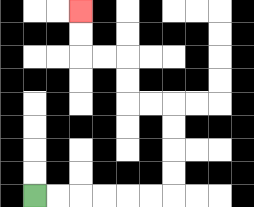{'start': '[1, 8]', 'end': '[3, 0]', 'path_directions': 'R,R,R,R,R,R,U,U,U,U,L,L,U,U,L,L,U,U', 'path_coordinates': '[[1, 8], [2, 8], [3, 8], [4, 8], [5, 8], [6, 8], [7, 8], [7, 7], [7, 6], [7, 5], [7, 4], [6, 4], [5, 4], [5, 3], [5, 2], [4, 2], [3, 2], [3, 1], [3, 0]]'}